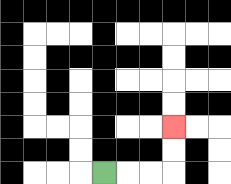{'start': '[4, 7]', 'end': '[7, 5]', 'path_directions': 'R,R,R,U,U', 'path_coordinates': '[[4, 7], [5, 7], [6, 7], [7, 7], [7, 6], [7, 5]]'}